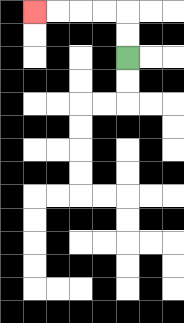{'start': '[5, 2]', 'end': '[1, 0]', 'path_directions': 'U,U,L,L,L,L', 'path_coordinates': '[[5, 2], [5, 1], [5, 0], [4, 0], [3, 0], [2, 0], [1, 0]]'}